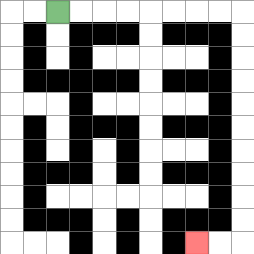{'start': '[2, 0]', 'end': '[8, 10]', 'path_directions': 'R,R,R,R,R,R,R,R,D,D,D,D,D,D,D,D,D,D,L,L', 'path_coordinates': '[[2, 0], [3, 0], [4, 0], [5, 0], [6, 0], [7, 0], [8, 0], [9, 0], [10, 0], [10, 1], [10, 2], [10, 3], [10, 4], [10, 5], [10, 6], [10, 7], [10, 8], [10, 9], [10, 10], [9, 10], [8, 10]]'}